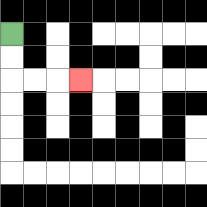{'start': '[0, 1]', 'end': '[3, 3]', 'path_directions': 'D,D,R,R,R', 'path_coordinates': '[[0, 1], [0, 2], [0, 3], [1, 3], [2, 3], [3, 3]]'}